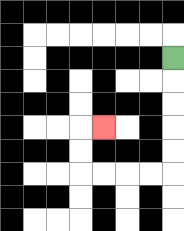{'start': '[7, 2]', 'end': '[4, 5]', 'path_directions': 'D,D,D,D,D,L,L,L,L,U,U,R', 'path_coordinates': '[[7, 2], [7, 3], [7, 4], [7, 5], [7, 6], [7, 7], [6, 7], [5, 7], [4, 7], [3, 7], [3, 6], [3, 5], [4, 5]]'}